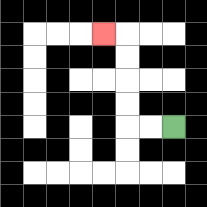{'start': '[7, 5]', 'end': '[4, 1]', 'path_directions': 'L,L,U,U,U,U,L', 'path_coordinates': '[[7, 5], [6, 5], [5, 5], [5, 4], [5, 3], [5, 2], [5, 1], [4, 1]]'}